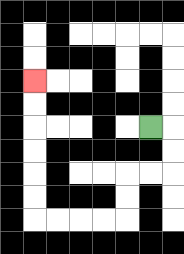{'start': '[6, 5]', 'end': '[1, 3]', 'path_directions': 'R,D,D,L,L,D,D,L,L,L,L,U,U,U,U,U,U', 'path_coordinates': '[[6, 5], [7, 5], [7, 6], [7, 7], [6, 7], [5, 7], [5, 8], [5, 9], [4, 9], [3, 9], [2, 9], [1, 9], [1, 8], [1, 7], [1, 6], [1, 5], [1, 4], [1, 3]]'}